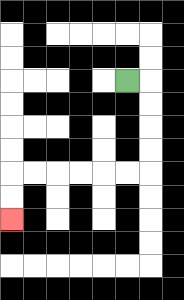{'start': '[5, 3]', 'end': '[0, 9]', 'path_directions': 'R,D,D,D,D,L,L,L,L,L,L,D,D', 'path_coordinates': '[[5, 3], [6, 3], [6, 4], [6, 5], [6, 6], [6, 7], [5, 7], [4, 7], [3, 7], [2, 7], [1, 7], [0, 7], [0, 8], [0, 9]]'}